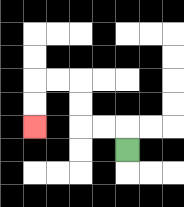{'start': '[5, 6]', 'end': '[1, 5]', 'path_directions': 'U,L,L,U,U,L,L,D,D', 'path_coordinates': '[[5, 6], [5, 5], [4, 5], [3, 5], [3, 4], [3, 3], [2, 3], [1, 3], [1, 4], [1, 5]]'}